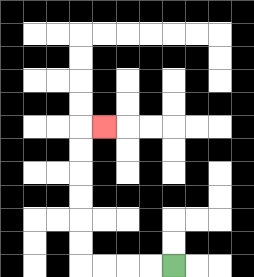{'start': '[7, 11]', 'end': '[4, 5]', 'path_directions': 'L,L,L,L,U,U,U,U,U,U,R', 'path_coordinates': '[[7, 11], [6, 11], [5, 11], [4, 11], [3, 11], [3, 10], [3, 9], [3, 8], [3, 7], [3, 6], [3, 5], [4, 5]]'}